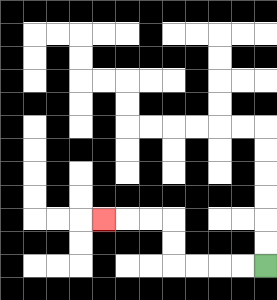{'start': '[11, 11]', 'end': '[4, 9]', 'path_directions': 'L,L,L,L,U,U,L,L,L', 'path_coordinates': '[[11, 11], [10, 11], [9, 11], [8, 11], [7, 11], [7, 10], [7, 9], [6, 9], [5, 9], [4, 9]]'}